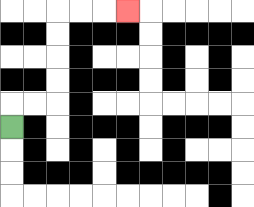{'start': '[0, 5]', 'end': '[5, 0]', 'path_directions': 'U,R,R,U,U,U,U,R,R,R', 'path_coordinates': '[[0, 5], [0, 4], [1, 4], [2, 4], [2, 3], [2, 2], [2, 1], [2, 0], [3, 0], [4, 0], [5, 0]]'}